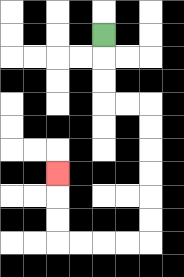{'start': '[4, 1]', 'end': '[2, 7]', 'path_directions': 'D,D,D,R,R,D,D,D,D,D,D,L,L,L,L,U,U,U', 'path_coordinates': '[[4, 1], [4, 2], [4, 3], [4, 4], [5, 4], [6, 4], [6, 5], [6, 6], [6, 7], [6, 8], [6, 9], [6, 10], [5, 10], [4, 10], [3, 10], [2, 10], [2, 9], [2, 8], [2, 7]]'}